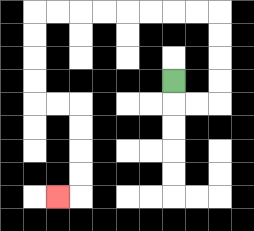{'start': '[7, 3]', 'end': '[2, 8]', 'path_directions': 'D,R,R,U,U,U,U,L,L,L,L,L,L,L,L,D,D,D,D,R,R,D,D,D,D,L', 'path_coordinates': '[[7, 3], [7, 4], [8, 4], [9, 4], [9, 3], [9, 2], [9, 1], [9, 0], [8, 0], [7, 0], [6, 0], [5, 0], [4, 0], [3, 0], [2, 0], [1, 0], [1, 1], [1, 2], [1, 3], [1, 4], [2, 4], [3, 4], [3, 5], [3, 6], [3, 7], [3, 8], [2, 8]]'}